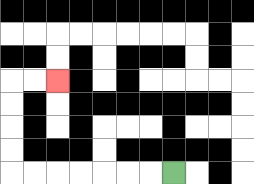{'start': '[7, 7]', 'end': '[2, 3]', 'path_directions': 'L,L,L,L,L,L,L,U,U,U,U,R,R', 'path_coordinates': '[[7, 7], [6, 7], [5, 7], [4, 7], [3, 7], [2, 7], [1, 7], [0, 7], [0, 6], [0, 5], [0, 4], [0, 3], [1, 3], [2, 3]]'}